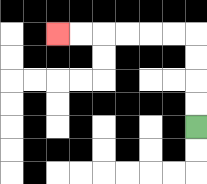{'start': '[8, 5]', 'end': '[2, 1]', 'path_directions': 'U,U,U,U,L,L,L,L,L,L', 'path_coordinates': '[[8, 5], [8, 4], [8, 3], [8, 2], [8, 1], [7, 1], [6, 1], [5, 1], [4, 1], [3, 1], [2, 1]]'}